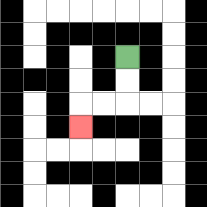{'start': '[5, 2]', 'end': '[3, 5]', 'path_directions': 'D,D,L,L,D', 'path_coordinates': '[[5, 2], [5, 3], [5, 4], [4, 4], [3, 4], [3, 5]]'}